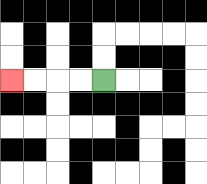{'start': '[4, 3]', 'end': '[0, 3]', 'path_directions': 'L,L,L,L', 'path_coordinates': '[[4, 3], [3, 3], [2, 3], [1, 3], [0, 3]]'}